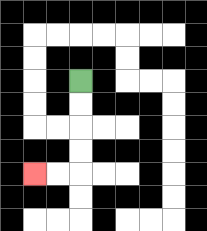{'start': '[3, 3]', 'end': '[1, 7]', 'path_directions': 'D,D,D,D,L,L', 'path_coordinates': '[[3, 3], [3, 4], [3, 5], [3, 6], [3, 7], [2, 7], [1, 7]]'}